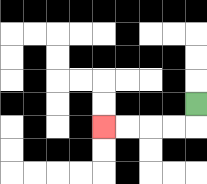{'start': '[8, 4]', 'end': '[4, 5]', 'path_directions': 'D,L,L,L,L', 'path_coordinates': '[[8, 4], [8, 5], [7, 5], [6, 5], [5, 5], [4, 5]]'}